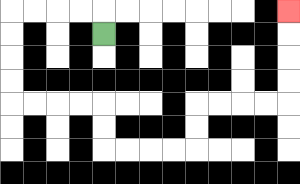{'start': '[4, 1]', 'end': '[12, 0]', 'path_directions': 'U,L,L,L,L,D,D,D,D,R,R,R,R,D,D,R,R,R,R,U,U,R,R,R,R,U,U,U,U', 'path_coordinates': '[[4, 1], [4, 0], [3, 0], [2, 0], [1, 0], [0, 0], [0, 1], [0, 2], [0, 3], [0, 4], [1, 4], [2, 4], [3, 4], [4, 4], [4, 5], [4, 6], [5, 6], [6, 6], [7, 6], [8, 6], [8, 5], [8, 4], [9, 4], [10, 4], [11, 4], [12, 4], [12, 3], [12, 2], [12, 1], [12, 0]]'}